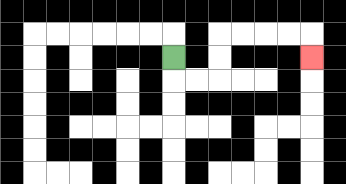{'start': '[7, 2]', 'end': '[13, 2]', 'path_directions': 'D,R,R,U,U,R,R,R,R,D', 'path_coordinates': '[[7, 2], [7, 3], [8, 3], [9, 3], [9, 2], [9, 1], [10, 1], [11, 1], [12, 1], [13, 1], [13, 2]]'}